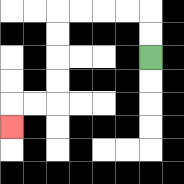{'start': '[6, 2]', 'end': '[0, 5]', 'path_directions': 'U,U,L,L,L,L,D,D,D,D,L,L,D', 'path_coordinates': '[[6, 2], [6, 1], [6, 0], [5, 0], [4, 0], [3, 0], [2, 0], [2, 1], [2, 2], [2, 3], [2, 4], [1, 4], [0, 4], [0, 5]]'}